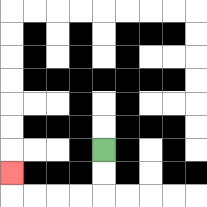{'start': '[4, 6]', 'end': '[0, 7]', 'path_directions': 'D,D,L,L,L,L,U', 'path_coordinates': '[[4, 6], [4, 7], [4, 8], [3, 8], [2, 8], [1, 8], [0, 8], [0, 7]]'}